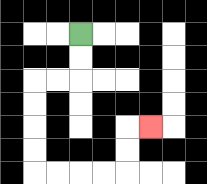{'start': '[3, 1]', 'end': '[6, 5]', 'path_directions': 'D,D,L,L,D,D,D,D,R,R,R,R,U,U,R', 'path_coordinates': '[[3, 1], [3, 2], [3, 3], [2, 3], [1, 3], [1, 4], [1, 5], [1, 6], [1, 7], [2, 7], [3, 7], [4, 7], [5, 7], [5, 6], [5, 5], [6, 5]]'}